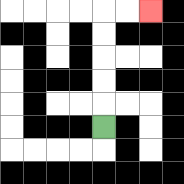{'start': '[4, 5]', 'end': '[6, 0]', 'path_directions': 'U,U,U,U,U,R,R', 'path_coordinates': '[[4, 5], [4, 4], [4, 3], [4, 2], [4, 1], [4, 0], [5, 0], [6, 0]]'}